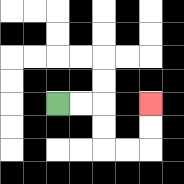{'start': '[2, 4]', 'end': '[6, 4]', 'path_directions': 'R,R,D,D,R,R,U,U', 'path_coordinates': '[[2, 4], [3, 4], [4, 4], [4, 5], [4, 6], [5, 6], [6, 6], [6, 5], [6, 4]]'}